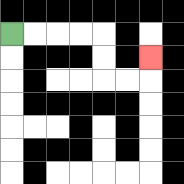{'start': '[0, 1]', 'end': '[6, 2]', 'path_directions': 'R,R,R,R,D,D,R,R,U', 'path_coordinates': '[[0, 1], [1, 1], [2, 1], [3, 1], [4, 1], [4, 2], [4, 3], [5, 3], [6, 3], [6, 2]]'}